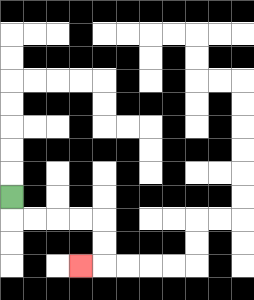{'start': '[0, 8]', 'end': '[3, 11]', 'path_directions': 'D,R,R,R,R,D,D,L', 'path_coordinates': '[[0, 8], [0, 9], [1, 9], [2, 9], [3, 9], [4, 9], [4, 10], [4, 11], [3, 11]]'}